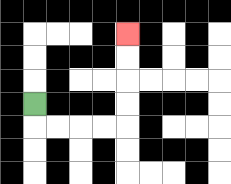{'start': '[1, 4]', 'end': '[5, 1]', 'path_directions': 'D,R,R,R,R,U,U,U,U', 'path_coordinates': '[[1, 4], [1, 5], [2, 5], [3, 5], [4, 5], [5, 5], [5, 4], [5, 3], [5, 2], [5, 1]]'}